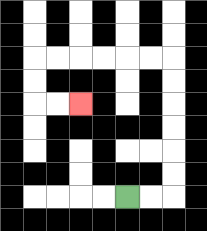{'start': '[5, 8]', 'end': '[3, 4]', 'path_directions': 'R,R,U,U,U,U,U,U,L,L,L,L,L,L,D,D,R,R', 'path_coordinates': '[[5, 8], [6, 8], [7, 8], [7, 7], [7, 6], [7, 5], [7, 4], [7, 3], [7, 2], [6, 2], [5, 2], [4, 2], [3, 2], [2, 2], [1, 2], [1, 3], [1, 4], [2, 4], [3, 4]]'}